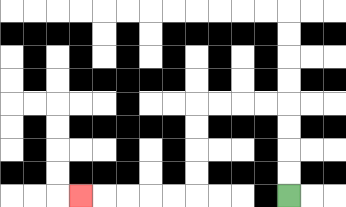{'start': '[12, 8]', 'end': '[3, 8]', 'path_directions': 'U,U,U,U,L,L,L,L,D,D,D,D,L,L,L,L,L', 'path_coordinates': '[[12, 8], [12, 7], [12, 6], [12, 5], [12, 4], [11, 4], [10, 4], [9, 4], [8, 4], [8, 5], [8, 6], [8, 7], [8, 8], [7, 8], [6, 8], [5, 8], [4, 8], [3, 8]]'}